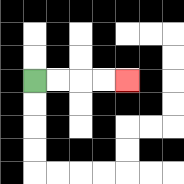{'start': '[1, 3]', 'end': '[5, 3]', 'path_directions': 'R,R,R,R', 'path_coordinates': '[[1, 3], [2, 3], [3, 3], [4, 3], [5, 3]]'}